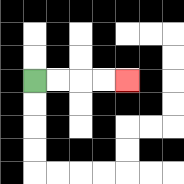{'start': '[1, 3]', 'end': '[5, 3]', 'path_directions': 'R,R,R,R', 'path_coordinates': '[[1, 3], [2, 3], [3, 3], [4, 3], [5, 3]]'}